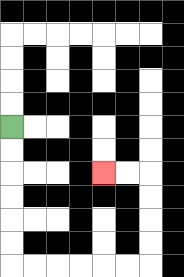{'start': '[0, 5]', 'end': '[4, 7]', 'path_directions': 'D,D,D,D,D,D,R,R,R,R,R,R,U,U,U,U,L,L', 'path_coordinates': '[[0, 5], [0, 6], [0, 7], [0, 8], [0, 9], [0, 10], [0, 11], [1, 11], [2, 11], [3, 11], [4, 11], [5, 11], [6, 11], [6, 10], [6, 9], [6, 8], [6, 7], [5, 7], [4, 7]]'}